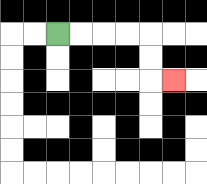{'start': '[2, 1]', 'end': '[7, 3]', 'path_directions': 'R,R,R,R,D,D,R', 'path_coordinates': '[[2, 1], [3, 1], [4, 1], [5, 1], [6, 1], [6, 2], [6, 3], [7, 3]]'}